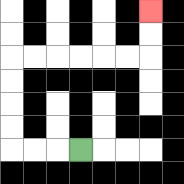{'start': '[3, 6]', 'end': '[6, 0]', 'path_directions': 'L,L,L,U,U,U,U,R,R,R,R,R,R,U,U', 'path_coordinates': '[[3, 6], [2, 6], [1, 6], [0, 6], [0, 5], [0, 4], [0, 3], [0, 2], [1, 2], [2, 2], [3, 2], [4, 2], [5, 2], [6, 2], [6, 1], [6, 0]]'}